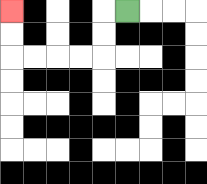{'start': '[5, 0]', 'end': '[0, 0]', 'path_directions': 'L,D,D,L,L,L,L,U,U', 'path_coordinates': '[[5, 0], [4, 0], [4, 1], [4, 2], [3, 2], [2, 2], [1, 2], [0, 2], [0, 1], [0, 0]]'}